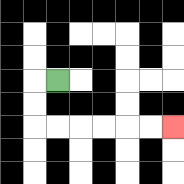{'start': '[2, 3]', 'end': '[7, 5]', 'path_directions': 'L,D,D,R,R,R,R,R,R', 'path_coordinates': '[[2, 3], [1, 3], [1, 4], [1, 5], [2, 5], [3, 5], [4, 5], [5, 5], [6, 5], [7, 5]]'}